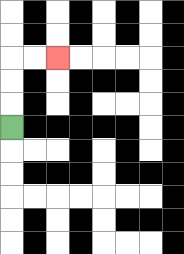{'start': '[0, 5]', 'end': '[2, 2]', 'path_directions': 'U,U,U,R,R', 'path_coordinates': '[[0, 5], [0, 4], [0, 3], [0, 2], [1, 2], [2, 2]]'}